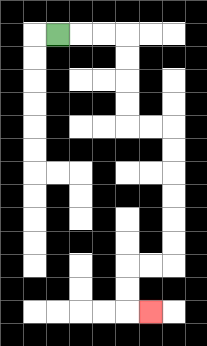{'start': '[2, 1]', 'end': '[6, 13]', 'path_directions': 'R,R,R,D,D,D,D,R,R,D,D,D,D,D,D,L,L,D,D,R', 'path_coordinates': '[[2, 1], [3, 1], [4, 1], [5, 1], [5, 2], [5, 3], [5, 4], [5, 5], [6, 5], [7, 5], [7, 6], [7, 7], [7, 8], [7, 9], [7, 10], [7, 11], [6, 11], [5, 11], [5, 12], [5, 13], [6, 13]]'}